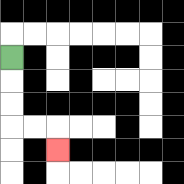{'start': '[0, 2]', 'end': '[2, 6]', 'path_directions': 'D,D,D,R,R,D', 'path_coordinates': '[[0, 2], [0, 3], [0, 4], [0, 5], [1, 5], [2, 5], [2, 6]]'}